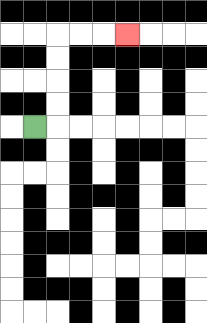{'start': '[1, 5]', 'end': '[5, 1]', 'path_directions': 'R,U,U,U,U,R,R,R', 'path_coordinates': '[[1, 5], [2, 5], [2, 4], [2, 3], [2, 2], [2, 1], [3, 1], [4, 1], [5, 1]]'}